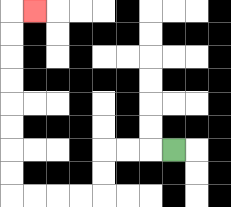{'start': '[7, 6]', 'end': '[1, 0]', 'path_directions': 'L,L,L,D,D,L,L,L,L,U,U,U,U,U,U,U,U,R', 'path_coordinates': '[[7, 6], [6, 6], [5, 6], [4, 6], [4, 7], [4, 8], [3, 8], [2, 8], [1, 8], [0, 8], [0, 7], [0, 6], [0, 5], [0, 4], [0, 3], [0, 2], [0, 1], [0, 0], [1, 0]]'}